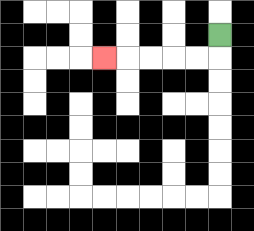{'start': '[9, 1]', 'end': '[4, 2]', 'path_directions': 'D,L,L,L,L,L', 'path_coordinates': '[[9, 1], [9, 2], [8, 2], [7, 2], [6, 2], [5, 2], [4, 2]]'}